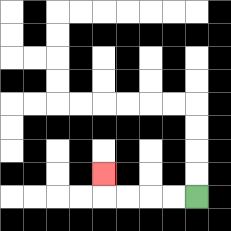{'start': '[8, 8]', 'end': '[4, 7]', 'path_directions': 'L,L,L,L,U', 'path_coordinates': '[[8, 8], [7, 8], [6, 8], [5, 8], [4, 8], [4, 7]]'}